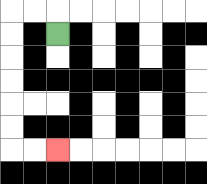{'start': '[2, 1]', 'end': '[2, 6]', 'path_directions': 'U,L,L,D,D,D,D,D,D,R,R', 'path_coordinates': '[[2, 1], [2, 0], [1, 0], [0, 0], [0, 1], [0, 2], [0, 3], [0, 4], [0, 5], [0, 6], [1, 6], [2, 6]]'}